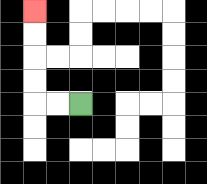{'start': '[3, 4]', 'end': '[1, 0]', 'path_directions': 'L,L,U,U,U,U', 'path_coordinates': '[[3, 4], [2, 4], [1, 4], [1, 3], [1, 2], [1, 1], [1, 0]]'}